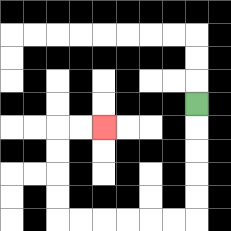{'start': '[8, 4]', 'end': '[4, 5]', 'path_directions': 'D,D,D,D,D,L,L,L,L,L,L,U,U,U,U,R,R', 'path_coordinates': '[[8, 4], [8, 5], [8, 6], [8, 7], [8, 8], [8, 9], [7, 9], [6, 9], [5, 9], [4, 9], [3, 9], [2, 9], [2, 8], [2, 7], [2, 6], [2, 5], [3, 5], [4, 5]]'}